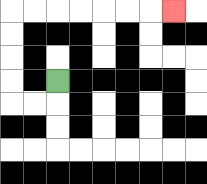{'start': '[2, 3]', 'end': '[7, 0]', 'path_directions': 'D,L,L,U,U,U,U,R,R,R,R,R,R,R', 'path_coordinates': '[[2, 3], [2, 4], [1, 4], [0, 4], [0, 3], [0, 2], [0, 1], [0, 0], [1, 0], [2, 0], [3, 0], [4, 0], [5, 0], [6, 0], [7, 0]]'}